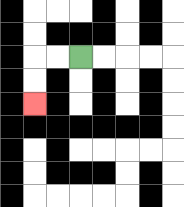{'start': '[3, 2]', 'end': '[1, 4]', 'path_directions': 'L,L,D,D', 'path_coordinates': '[[3, 2], [2, 2], [1, 2], [1, 3], [1, 4]]'}